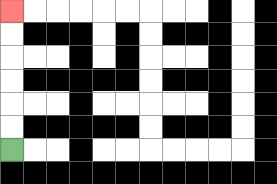{'start': '[0, 6]', 'end': '[0, 0]', 'path_directions': 'U,U,U,U,U,U', 'path_coordinates': '[[0, 6], [0, 5], [0, 4], [0, 3], [0, 2], [0, 1], [0, 0]]'}